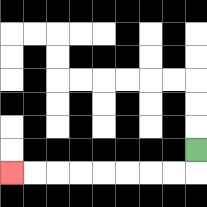{'start': '[8, 6]', 'end': '[0, 7]', 'path_directions': 'D,L,L,L,L,L,L,L,L', 'path_coordinates': '[[8, 6], [8, 7], [7, 7], [6, 7], [5, 7], [4, 7], [3, 7], [2, 7], [1, 7], [0, 7]]'}